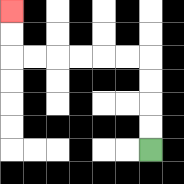{'start': '[6, 6]', 'end': '[0, 0]', 'path_directions': 'U,U,U,U,L,L,L,L,L,L,U,U', 'path_coordinates': '[[6, 6], [6, 5], [6, 4], [6, 3], [6, 2], [5, 2], [4, 2], [3, 2], [2, 2], [1, 2], [0, 2], [0, 1], [0, 0]]'}